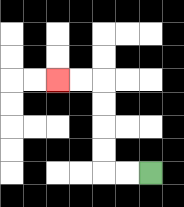{'start': '[6, 7]', 'end': '[2, 3]', 'path_directions': 'L,L,U,U,U,U,L,L', 'path_coordinates': '[[6, 7], [5, 7], [4, 7], [4, 6], [4, 5], [4, 4], [4, 3], [3, 3], [2, 3]]'}